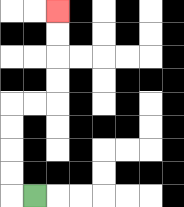{'start': '[1, 8]', 'end': '[2, 0]', 'path_directions': 'L,U,U,U,U,R,R,U,U,U,U', 'path_coordinates': '[[1, 8], [0, 8], [0, 7], [0, 6], [0, 5], [0, 4], [1, 4], [2, 4], [2, 3], [2, 2], [2, 1], [2, 0]]'}